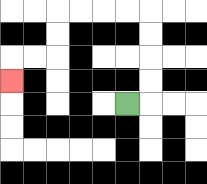{'start': '[5, 4]', 'end': '[0, 3]', 'path_directions': 'R,U,U,U,U,L,L,L,L,D,D,L,L,D', 'path_coordinates': '[[5, 4], [6, 4], [6, 3], [6, 2], [6, 1], [6, 0], [5, 0], [4, 0], [3, 0], [2, 0], [2, 1], [2, 2], [1, 2], [0, 2], [0, 3]]'}